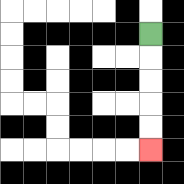{'start': '[6, 1]', 'end': '[6, 6]', 'path_directions': 'D,D,D,D,D', 'path_coordinates': '[[6, 1], [6, 2], [6, 3], [6, 4], [6, 5], [6, 6]]'}